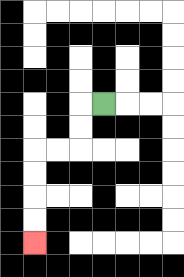{'start': '[4, 4]', 'end': '[1, 10]', 'path_directions': 'L,D,D,L,L,D,D,D,D', 'path_coordinates': '[[4, 4], [3, 4], [3, 5], [3, 6], [2, 6], [1, 6], [1, 7], [1, 8], [1, 9], [1, 10]]'}